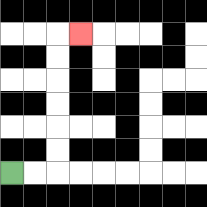{'start': '[0, 7]', 'end': '[3, 1]', 'path_directions': 'R,R,U,U,U,U,U,U,R', 'path_coordinates': '[[0, 7], [1, 7], [2, 7], [2, 6], [2, 5], [2, 4], [2, 3], [2, 2], [2, 1], [3, 1]]'}